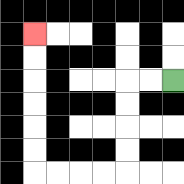{'start': '[7, 3]', 'end': '[1, 1]', 'path_directions': 'L,L,D,D,D,D,L,L,L,L,U,U,U,U,U,U', 'path_coordinates': '[[7, 3], [6, 3], [5, 3], [5, 4], [5, 5], [5, 6], [5, 7], [4, 7], [3, 7], [2, 7], [1, 7], [1, 6], [1, 5], [1, 4], [1, 3], [1, 2], [1, 1]]'}